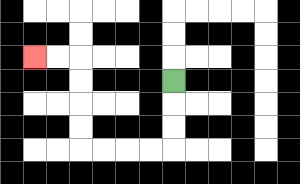{'start': '[7, 3]', 'end': '[1, 2]', 'path_directions': 'D,D,D,L,L,L,L,U,U,U,U,L,L', 'path_coordinates': '[[7, 3], [7, 4], [7, 5], [7, 6], [6, 6], [5, 6], [4, 6], [3, 6], [3, 5], [3, 4], [3, 3], [3, 2], [2, 2], [1, 2]]'}